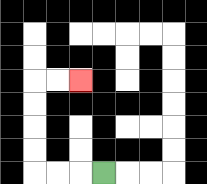{'start': '[4, 7]', 'end': '[3, 3]', 'path_directions': 'L,L,L,U,U,U,U,R,R', 'path_coordinates': '[[4, 7], [3, 7], [2, 7], [1, 7], [1, 6], [1, 5], [1, 4], [1, 3], [2, 3], [3, 3]]'}